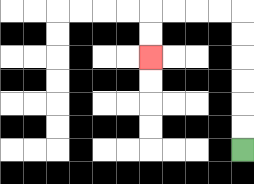{'start': '[10, 6]', 'end': '[6, 2]', 'path_directions': 'U,U,U,U,U,U,L,L,L,L,D,D', 'path_coordinates': '[[10, 6], [10, 5], [10, 4], [10, 3], [10, 2], [10, 1], [10, 0], [9, 0], [8, 0], [7, 0], [6, 0], [6, 1], [6, 2]]'}